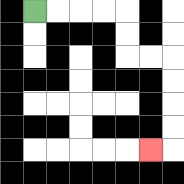{'start': '[1, 0]', 'end': '[6, 6]', 'path_directions': 'R,R,R,R,D,D,R,R,D,D,D,D,L', 'path_coordinates': '[[1, 0], [2, 0], [3, 0], [4, 0], [5, 0], [5, 1], [5, 2], [6, 2], [7, 2], [7, 3], [7, 4], [7, 5], [7, 6], [6, 6]]'}